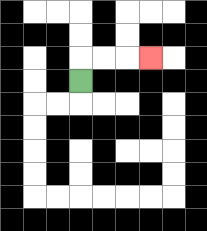{'start': '[3, 3]', 'end': '[6, 2]', 'path_directions': 'U,R,R,R', 'path_coordinates': '[[3, 3], [3, 2], [4, 2], [5, 2], [6, 2]]'}